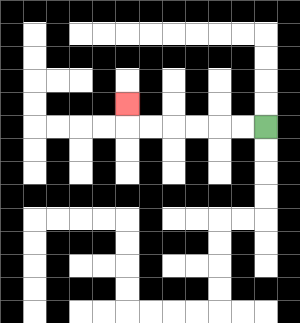{'start': '[11, 5]', 'end': '[5, 4]', 'path_directions': 'L,L,L,L,L,L,U', 'path_coordinates': '[[11, 5], [10, 5], [9, 5], [8, 5], [7, 5], [6, 5], [5, 5], [5, 4]]'}